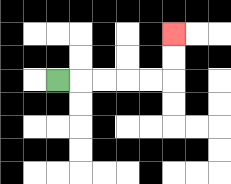{'start': '[2, 3]', 'end': '[7, 1]', 'path_directions': 'R,R,R,R,R,U,U', 'path_coordinates': '[[2, 3], [3, 3], [4, 3], [5, 3], [6, 3], [7, 3], [7, 2], [7, 1]]'}